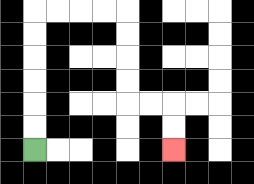{'start': '[1, 6]', 'end': '[7, 6]', 'path_directions': 'U,U,U,U,U,U,R,R,R,R,D,D,D,D,R,R,D,D', 'path_coordinates': '[[1, 6], [1, 5], [1, 4], [1, 3], [1, 2], [1, 1], [1, 0], [2, 0], [3, 0], [4, 0], [5, 0], [5, 1], [5, 2], [5, 3], [5, 4], [6, 4], [7, 4], [7, 5], [7, 6]]'}